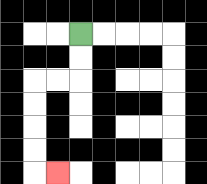{'start': '[3, 1]', 'end': '[2, 7]', 'path_directions': 'D,D,L,L,D,D,D,D,R', 'path_coordinates': '[[3, 1], [3, 2], [3, 3], [2, 3], [1, 3], [1, 4], [1, 5], [1, 6], [1, 7], [2, 7]]'}